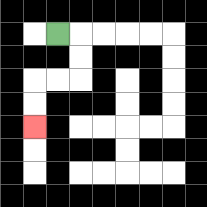{'start': '[2, 1]', 'end': '[1, 5]', 'path_directions': 'R,D,D,L,L,D,D', 'path_coordinates': '[[2, 1], [3, 1], [3, 2], [3, 3], [2, 3], [1, 3], [1, 4], [1, 5]]'}